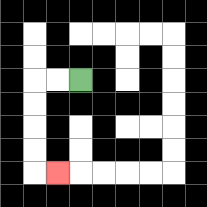{'start': '[3, 3]', 'end': '[2, 7]', 'path_directions': 'L,L,D,D,D,D,R', 'path_coordinates': '[[3, 3], [2, 3], [1, 3], [1, 4], [1, 5], [1, 6], [1, 7], [2, 7]]'}